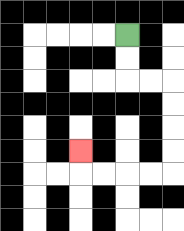{'start': '[5, 1]', 'end': '[3, 6]', 'path_directions': 'D,D,R,R,D,D,D,D,L,L,L,L,U', 'path_coordinates': '[[5, 1], [5, 2], [5, 3], [6, 3], [7, 3], [7, 4], [7, 5], [7, 6], [7, 7], [6, 7], [5, 7], [4, 7], [3, 7], [3, 6]]'}